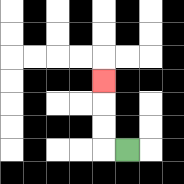{'start': '[5, 6]', 'end': '[4, 3]', 'path_directions': 'L,U,U,U', 'path_coordinates': '[[5, 6], [4, 6], [4, 5], [4, 4], [4, 3]]'}